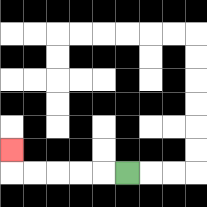{'start': '[5, 7]', 'end': '[0, 6]', 'path_directions': 'L,L,L,L,L,U', 'path_coordinates': '[[5, 7], [4, 7], [3, 7], [2, 7], [1, 7], [0, 7], [0, 6]]'}